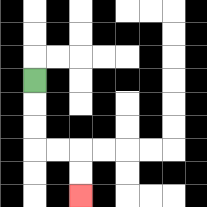{'start': '[1, 3]', 'end': '[3, 8]', 'path_directions': 'D,D,D,R,R,D,D', 'path_coordinates': '[[1, 3], [1, 4], [1, 5], [1, 6], [2, 6], [3, 6], [3, 7], [3, 8]]'}